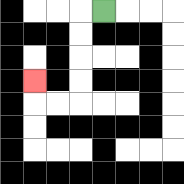{'start': '[4, 0]', 'end': '[1, 3]', 'path_directions': 'L,D,D,D,D,L,L,U', 'path_coordinates': '[[4, 0], [3, 0], [3, 1], [3, 2], [3, 3], [3, 4], [2, 4], [1, 4], [1, 3]]'}